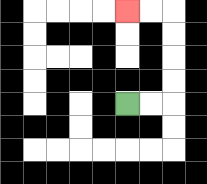{'start': '[5, 4]', 'end': '[5, 0]', 'path_directions': 'R,R,U,U,U,U,L,L', 'path_coordinates': '[[5, 4], [6, 4], [7, 4], [7, 3], [7, 2], [7, 1], [7, 0], [6, 0], [5, 0]]'}